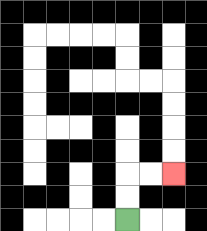{'start': '[5, 9]', 'end': '[7, 7]', 'path_directions': 'U,U,R,R', 'path_coordinates': '[[5, 9], [5, 8], [5, 7], [6, 7], [7, 7]]'}